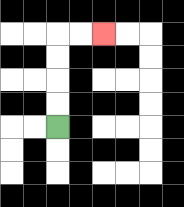{'start': '[2, 5]', 'end': '[4, 1]', 'path_directions': 'U,U,U,U,R,R', 'path_coordinates': '[[2, 5], [2, 4], [2, 3], [2, 2], [2, 1], [3, 1], [4, 1]]'}